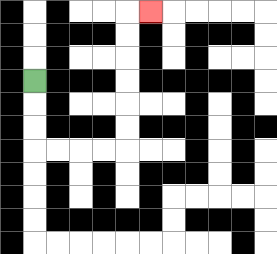{'start': '[1, 3]', 'end': '[6, 0]', 'path_directions': 'D,D,D,R,R,R,R,U,U,U,U,U,U,R', 'path_coordinates': '[[1, 3], [1, 4], [1, 5], [1, 6], [2, 6], [3, 6], [4, 6], [5, 6], [5, 5], [5, 4], [5, 3], [5, 2], [5, 1], [5, 0], [6, 0]]'}